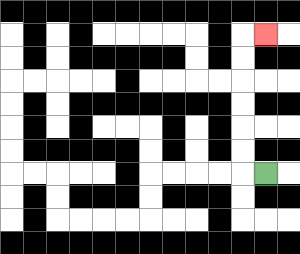{'start': '[11, 7]', 'end': '[11, 1]', 'path_directions': 'L,U,U,U,U,U,U,R', 'path_coordinates': '[[11, 7], [10, 7], [10, 6], [10, 5], [10, 4], [10, 3], [10, 2], [10, 1], [11, 1]]'}